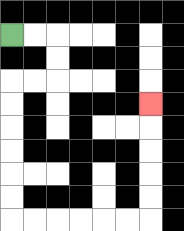{'start': '[0, 1]', 'end': '[6, 4]', 'path_directions': 'R,R,D,D,L,L,D,D,D,D,D,D,R,R,R,R,R,R,U,U,U,U,U', 'path_coordinates': '[[0, 1], [1, 1], [2, 1], [2, 2], [2, 3], [1, 3], [0, 3], [0, 4], [0, 5], [0, 6], [0, 7], [0, 8], [0, 9], [1, 9], [2, 9], [3, 9], [4, 9], [5, 9], [6, 9], [6, 8], [6, 7], [6, 6], [6, 5], [6, 4]]'}